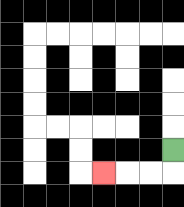{'start': '[7, 6]', 'end': '[4, 7]', 'path_directions': 'D,L,L,L', 'path_coordinates': '[[7, 6], [7, 7], [6, 7], [5, 7], [4, 7]]'}